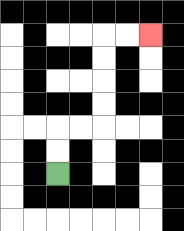{'start': '[2, 7]', 'end': '[6, 1]', 'path_directions': 'U,U,R,R,U,U,U,U,R,R', 'path_coordinates': '[[2, 7], [2, 6], [2, 5], [3, 5], [4, 5], [4, 4], [4, 3], [4, 2], [4, 1], [5, 1], [6, 1]]'}